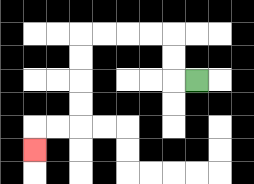{'start': '[8, 3]', 'end': '[1, 6]', 'path_directions': 'L,U,U,L,L,L,L,D,D,D,D,L,L,D', 'path_coordinates': '[[8, 3], [7, 3], [7, 2], [7, 1], [6, 1], [5, 1], [4, 1], [3, 1], [3, 2], [3, 3], [3, 4], [3, 5], [2, 5], [1, 5], [1, 6]]'}